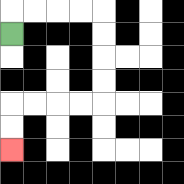{'start': '[0, 1]', 'end': '[0, 6]', 'path_directions': 'U,R,R,R,R,D,D,D,D,L,L,L,L,D,D', 'path_coordinates': '[[0, 1], [0, 0], [1, 0], [2, 0], [3, 0], [4, 0], [4, 1], [4, 2], [4, 3], [4, 4], [3, 4], [2, 4], [1, 4], [0, 4], [0, 5], [0, 6]]'}